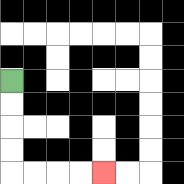{'start': '[0, 3]', 'end': '[4, 7]', 'path_directions': 'D,D,D,D,R,R,R,R', 'path_coordinates': '[[0, 3], [0, 4], [0, 5], [0, 6], [0, 7], [1, 7], [2, 7], [3, 7], [4, 7]]'}